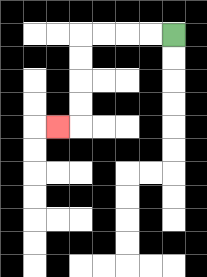{'start': '[7, 1]', 'end': '[2, 5]', 'path_directions': 'L,L,L,L,D,D,D,D,L', 'path_coordinates': '[[7, 1], [6, 1], [5, 1], [4, 1], [3, 1], [3, 2], [3, 3], [3, 4], [3, 5], [2, 5]]'}